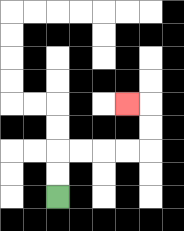{'start': '[2, 8]', 'end': '[5, 4]', 'path_directions': 'U,U,R,R,R,R,U,U,L', 'path_coordinates': '[[2, 8], [2, 7], [2, 6], [3, 6], [4, 6], [5, 6], [6, 6], [6, 5], [6, 4], [5, 4]]'}